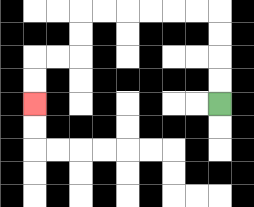{'start': '[9, 4]', 'end': '[1, 4]', 'path_directions': 'U,U,U,U,L,L,L,L,L,L,D,D,L,L,D,D', 'path_coordinates': '[[9, 4], [9, 3], [9, 2], [9, 1], [9, 0], [8, 0], [7, 0], [6, 0], [5, 0], [4, 0], [3, 0], [3, 1], [3, 2], [2, 2], [1, 2], [1, 3], [1, 4]]'}